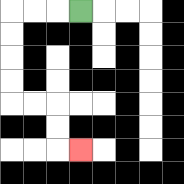{'start': '[3, 0]', 'end': '[3, 6]', 'path_directions': 'L,L,L,D,D,D,D,R,R,D,D,R', 'path_coordinates': '[[3, 0], [2, 0], [1, 0], [0, 0], [0, 1], [0, 2], [0, 3], [0, 4], [1, 4], [2, 4], [2, 5], [2, 6], [3, 6]]'}